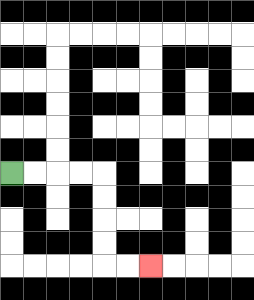{'start': '[0, 7]', 'end': '[6, 11]', 'path_directions': 'R,R,R,R,D,D,D,D,R,R', 'path_coordinates': '[[0, 7], [1, 7], [2, 7], [3, 7], [4, 7], [4, 8], [4, 9], [4, 10], [4, 11], [5, 11], [6, 11]]'}